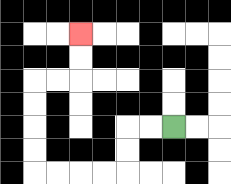{'start': '[7, 5]', 'end': '[3, 1]', 'path_directions': 'L,L,D,D,L,L,L,L,U,U,U,U,R,R,U,U', 'path_coordinates': '[[7, 5], [6, 5], [5, 5], [5, 6], [5, 7], [4, 7], [3, 7], [2, 7], [1, 7], [1, 6], [1, 5], [1, 4], [1, 3], [2, 3], [3, 3], [3, 2], [3, 1]]'}